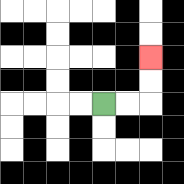{'start': '[4, 4]', 'end': '[6, 2]', 'path_directions': 'R,R,U,U', 'path_coordinates': '[[4, 4], [5, 4], [6, 4], [6, 3], [6, 2]]'}